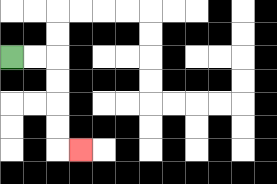{'start': '[0, 2]', 'end': '[3, 6]', 'path_directions': 'R,R,D,D,D,D,R', 'path_coordinates': '[[0, 2], [1, 2], [2, 2], [2, 3], [2, 4], [2, 5], [2, 6], [3, 6]]'}